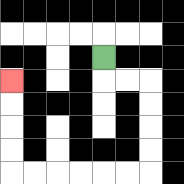{'start': '[4, 2]', 'end': '[0, 3]', 'path_directions': 'D,R,R,D,D,D,D,L,L,L,L,L,L,U,U,U,U', 'path_coordinates': '[[4, 2], [4, 3], [5, 3], [6, 3], [6, 4], [6, 5], [6, 6], [6, 7], [5, 7], [4, 7], [3, 7], [2, 7], [1, 7], [0, 7], [0, 6], [0, 5], [0, 4], [0, 3]]'}